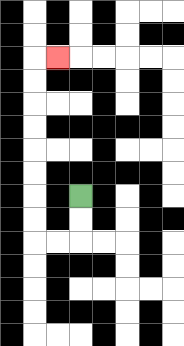{'start': '[3, 8]', 'end': '[2, 2]', 'path_directions': 'D,D,L,L,U,U,U,U,U,U,U,U,R', 'path_coordinates': '[[3, 8], [3, 9], [3, 10], [2, 10], [1, 10], [1, 9], [1, 8], [1, 7], [1, 6], [1, 5], [1, 4], [1, 3], [1, 2], [2, 2]]'}